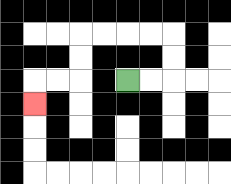{'start': '[5, 3]', 'end': '[1, 4]', 'path_directions': 'R,R,U,U,L,L,L,L,D,D,L,L,D', 'path_coordinates': '[[5, 3], [6, 3], [7, 3], [7, 2], [7, 1], [6, 1], [5, 1], [4, 1], [3, 1], [3, 2], [3, 3], [2, 3], [1, 3], [1, 4]]'}